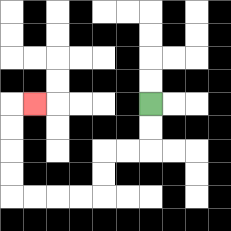{'start': '[6, 4]', 'end': '[1, 4]', 'path_directions': 'D,D,L,L,D,D,L,L,L,L,U,U,U,U,R', 'path_coordinates': '[[6, 4], [6, 5], [6, 6], [5, 6], [4, 6], [4, 7], [4, 8], [3, 8], [2, 8], [1, 8], [0, 8], [0, 7], [0, 6], [0, 5], [0, 4], [1, 4]]'}